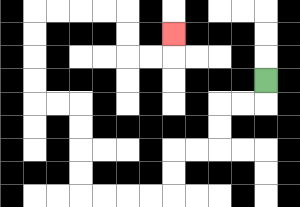{'start': '[11, 3]', 'end': '[7, 1]', 'path_directions': 'D,L,L,D,D,L,L,D,D,L,L,L,L,U,U,U,U,L,L,U,U,U,U,R,R,R,R,D,D,R,R,U', 'path_coordinates': '[[11, 3], [11, 4], [10, 4], [9, 4], [9, 5], [9, 6], [8, 6], [7, 6], [7, 7], [7, 8], [6, 8], [5, 8], [4, 8], [3, 8], [3, 7], [3, 6], [3, 5], [3, 4], [2, 4], [1, 4], [1, 3], [1, 2], [1, 1], [1, 0], [2, 0], [3, 0], [4, 0], [5, 0], [5, 1], [5, 2], [6, 2], [7, 2], [7, 1]]'}